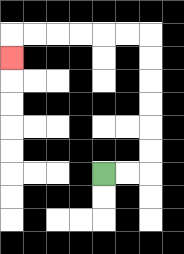{'start': '[4, 7]', 'end': '[0, 2]', 'path_directions': 'R,R,U,U,U,U,U,U,L,L,L,L,L,L,D', 'path_coordinates': '[[4, 7], [5, 7], [6, 7], [6, 6], [6, 5], [6, 4], [6, 3], [6, 2], [6, 1], [5, 1], [4, 1], [3, 1], [2, 1], [1, 1], [0, 1], [0, 2]]'}